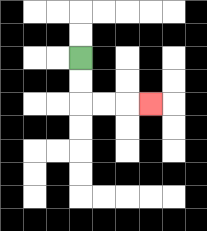{'start': '[3, 2]', 'end': '[6, 4]', 'path_directions': 'D,D,R,R,R', 'path_coordinates': '[[3, 2], [3, 3], [3, 4], [4, 4], [5, 4], [6, 4]]'}